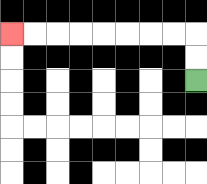{'start': '[8, 3]', 'end': '[0, 1]', 'path_directions': 'U,U,L,L,L,L,L,L,L,L', 'path_coordinates': '[[8, 3], [8, 2], [8, 1], [7, 1], [6, 1], [5, 1], [4, 1], [3, 1], [2, 1], [1, 1], [0, 1]]'}